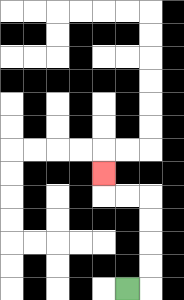{'start': '[5, 12]', 'end': '[4, 7]', 'path_directions': 'R,U,U,U,U,L,L,U', 'path_coordinates': '[[5, 12], [6, 12], [6, 11], [6, 10], [6, 9], [6, 8], [5, 8], [4, 8], [4, 7]]'}